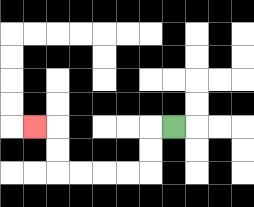{'start': '[7, 5]', 'end': '[1, 5]', 'path_directions': 'L,D,D,L,L,L,L,U,U,L', 'path_coordinates': '[[7, 5], [6, 5], [6, 6], [6, 7], [5, 7], [4, 7], [3, 7], [2, 7], [2, 6], [2, 5], [1, 5]]'}